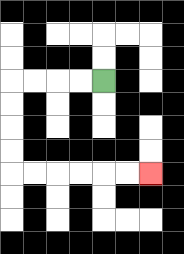{'start': '[4, 3]', 'end': '[6, 7]', 'path_directions': 'L,L,L,L,D,D,D,D,R,R,R,R,R,R', 'path_coordinates': '[[4, 3], [3, 3], [2, 3], [1, 3], [0, 3], [0, 4], [0, 5], [0, 6], [0, 7], [1, 7], [2, 7], [3, 7], [4, 7], [5, 7], [6, 7]]'}